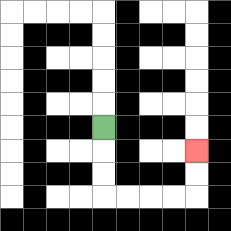{'start': '[4, 5]', 'end': '[8, 6]', 'path_directions': 'D,D,D,R,R,R,R,U,U', 'path_coordinates': '[[4, 5], [4, 6], [4, 7], [4, 8], [5, 8], [6, 8], [7, 8], [8, 8], [8, 7], [8, 6]]'}